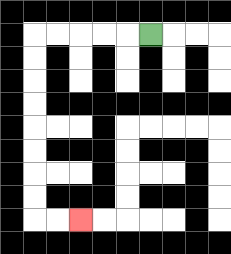{'start': '[6, 1]', 'end': '[3, 9]', 'path_directions': 'L,L,L,L,L,D,D,D,D,D,D,D,D,R,R', 'path_coordinates': '[[6, 1], [5, 1], [4, 1], [3, 1], [2, 1], [1, 1], [1, 2], [1, 3], [1, 4], [1, 5], [1, 6], [1, 7], [1, 8], [1, 9], [2, 9], [3, 9]]'}